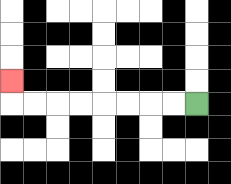{'start': '[8, 4]', 'end': '[0, 3]', 'path_directions': 'L,L,L,L,L,L,L,L,U', 'path_coordinates': '[[8, 4], [7, 4], [6, 4], [5, 4], [4, 4], [3, 4], [2, 4], [1, 4], [0, 4], [0, 3]]'}